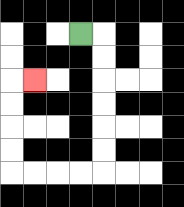{'start': '[3, 1]', 'end': '[1, 3]', 'path_directions': 'R,D,D,D,D,D,D,L,L,L,L,U,U,U,U,R', 'path_coordinates': '[[3, 1], [4, 1], [4, 2], [4, 3], [4, 4], [4, 5], [4, 6], [4, 7], [3, 7], [2, 7], [1, 7], [0, 7], [0, 6], [0, 5], [0, 4], [0, 3], [1, 3]]'}